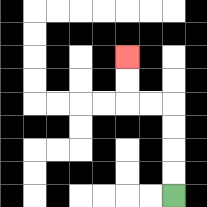{'start': '[7, 8]', 'end': '[5, 2]', 'path_directions': 'U,U,U,U,L,L,U,U', 'path_coordinates': '[[7, 8], [7, 7], [7, 6], [7, 5], [7, 4], [6, 4], [5, 4], [5, 3], [5, 2]]'}